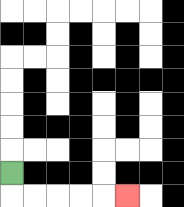{'start': '[0, 7]', 'end': '[5, 8]', 'path_directions': 'D,R,R,R,R,R', 'path_coordinates': '[[0, 7], [0, 8], [1, 8], [2, 8], [3, 8], [4, 8], [5, 8]]'}